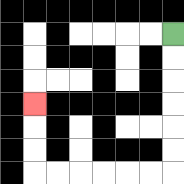{'start': '[7, 1]', 'end': '[1, 4]', 'path_directions': 'D,D,D,D,D,D,L,L,L,L,L,L,U,U,U', 'path_coordinates': '[[7, 1], [7, 2], [7, 3], [7, 4], [7, 5], [7, 6], [7, 7], [6, 7], [5, 7], [4, 7], [3, 7], [2, 7], [1, 7], [1, 6], [1, 5], [1, 4]]'}